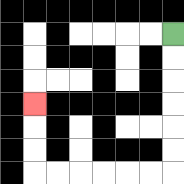{'start': '[7, 1]', 'end': '[1, 4]', 'path_directions': 'D,D,D,D,D,D,L,L,L,L,L,L,U,U,U', 'path_coordinates': '[[7, 1], [7, 2], [7, 3], [7, 4], [7, 5], [7, 6], [7, 7], [6, 7], [5, 7], [4, 7], [3, 7], [2, 7], [1, 7], [1, 6], [1, 5], [1, 4]]'}